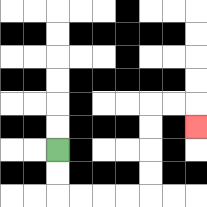{'start': '[2, 6]', 'end': '[8, 5]', 'path_directions': 'D,D,R,R,R,R,U,U,U,U,R,R,D', 'path_coordinates': '[[2, 6], [2, 7], [2, 8], [3, 8], [4, 8], [5, 8], [6, 8], [6, 7], [6, 6], [6, 5], [6, 4], [7, 4], [8, 4], [8, 5]]'}